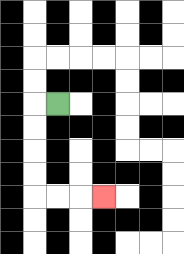{'start': '[2, 4]', 'end': '[4, 8]', 'path_directions': 'L,D,D,D,D,R,R,R', 'path_coordinates': '[[2, 4], [1, 4], [1, 5], [1, 6], [1, 7], [1, 8], [2, 8], [3, 8], [4, 8]]'}